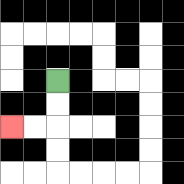{'start': '[2, 3]', 'end': '[0, 5]', 'path_directions': 'D,D,L,L', 'path_coordinates': '[[2, 3], [2, 4], [2, 5], [1, 5], [0, 5]]'}